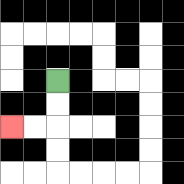{'start': '[2, 3]', 'end': '[0, 5]', 'path_directions': 'D,D,L,L', 'path_coordinates': '[[2, 3], [2, 4], [2, 5], [1, 5], [0, 5]]'}